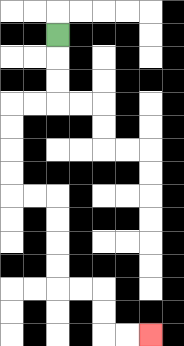{'start': '[2, 1]', 'end': '[6, 14]', 'path_directions': 'D,D,D,L,L,D,D,D,D,R,R,D,D,D,D,R,R,D,D,R,R', 'path_coordinates': '[[2, 1], [2, 2], [2, 3], [2, 4], [1, 4], [0, 4], [0, 5], [0, 6], [0, 7], [0, 8], [1, 8], [2, 8], [2, 9], [2, 10], [2, 11], [2, 12], [3, 12], [4, 12], [4, 13], [4, 14], [5, 14], [6, 14]]'}